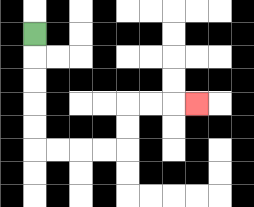{'start': '[1, 1]', 'end': '[8, 4]', 'path_directions': 'D,D,D,D,D,R,R,R,R,U,U,R,R,R', 'path_coordinates': '[[1, 1], [1, 2], [1, 3], [1, 4], [1, 5], [1, 6], [2, 6], [3, 6], [4, 6], [5, 6], [5, 5], [5, 4], [6, 4], [7, 4], [8, 4]]'}